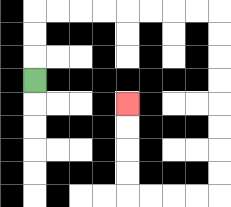{'start': '[1, 3]', 'end': '[5, 4]', 'path_directions': 'U,U,U,R,R,R,R,R,R,R,R,D,D,D,D,D,D,D,D,L,L,L,L,U,U,U,U', 'path_coordinates': '[[1, 3], [1, 2], [1, 1], [1, 0], [2, 0], [3, 0], [4, 0], [5, 0], [6, 0], [7, 0], [8, 0], [9, 0], [9, 1], [9, 2], [9, 3], [9, 4], [9, 5], [9, 6], [9, 7], [9, 8], [8, 8], [7, 8], [6, 8], [5, 8], [5, 7], [5, 6], [5, 5], [5, 4]]'}